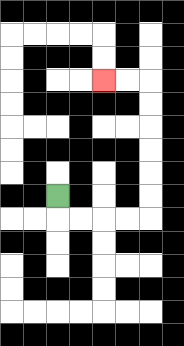{'start': '[2, 8]', 'end': '[4, 3]', 'path_directions': 'D,R,R,R,R,U,U,U,U,U,U,L,L', 'path_coordinates': '[[2, 8], [2, 9], [3, 9], [4, 9], [5, 9], [6, 9], [6, 8], [6, 7], [6, 6], [6, 5], [6, 4], [6, 3], [5, 3], [4, 3]]'}